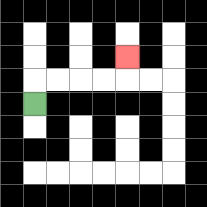{'start': '[1, 4]', 'end': '[5, 2]', 'path_directions': 'U,R,R,R,R,U', 'path_coordinates': '[[1, 4], [1, 3], [2, 3], [3, 3], [4, 3], [5, 3], [5, 2]]'}